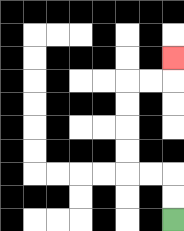{'start': '[7, 9]', 'end': '[7, 2]', 'path_directions': 'U,U,L,L,U,U,U,U,R,R,U', 'path_coordinates': '[[7, 9], [7, 8], [7, 7], [6, 7], [5, 7], [5, 6], [5, 5], [5, 4], [5, 3], [6, 3], [7, 3], [7, 2]]'}